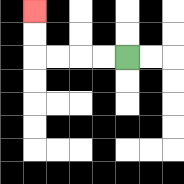{'start': '[5, 2]', 'end': '[1, 0]', 'path_directions': 'L,L,L,L,U,U', 'path_coordinates': '[[5, 2], [4, 2], [3, 2], [2, 2], [1, 2], [1, 1], [1, 0]]'}